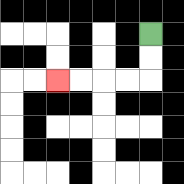{'start': '[6, 1]', 'end': '[2, 3]', 'path_directions': 'D,D,L,L,L,L', 'path_coordinates': '[[6, 1], [6, 2], [6, 3], [5, 3], [4, 3], [3, 3], [2, 3]]'}